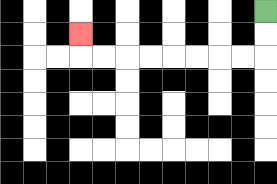{'start': '[11, 0]', 'end': '[3, 1]', 'path_directions': 'D,D,L,L,L,L,L,L,L,L,U', 'path_coordinates': '[[11, 0], [11, 1], [11, 2], [10, 2], [9, 2], [8, 2], [7, 2], [6, 2], [5, 2], [4, 2], [3, 2], [3, 1]]'}